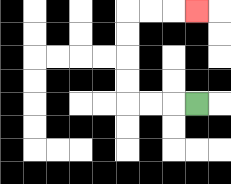{'start': '[8, 4]', 'end': '[8, 0]', 'path_directions': 'L,L,L,U,U,U,U,R,R,R', 'path_coordinates': '[[8, 4], [7, 4], [6, 4], [5, 4], [5, 3], [5, 2], [5, 1], [5, 0], [6, 0], [7, 0], [8, 0]]'}